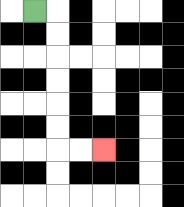{'start': '[1, 0]', 'end': '[4, 6]', 'path_directions': 'R,D,D,D,D,D,D,R,R', 'path_coordinates': '[[1, 0], [2, 0], [2, 1], [2, 2], [2, 3], [2, 4], [2, 5], [2, 6], [3, 6], [4, 6]]'}